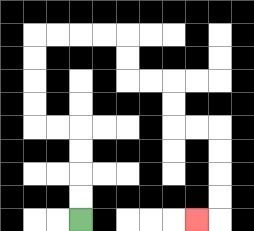{'start': '[3, 9]', 'end': '[8, 9]', 'path_directions': 'U,U,U,U,L,L,U,U,U,U,R,R,R,R,D,D,R,R,D,D,R,R,D,D,D,D,L', 'path_coordinates': '[[3, 9], [3, 8], [3, 7], [3, 6], [3, 5], [2, 5], [1, 5], [1, 4], [1, 3], [1, 2], [1, 1], [2, 1], [3, 1], [4, 1], [5, 1], [5, 2], [5, 3], [6, 3], [7, 3], [7, 4], [7, 5], [8, 5], [9, 5], [9, 6], [9, 7], [9, 8], [9, 9], [8, 9]]'}